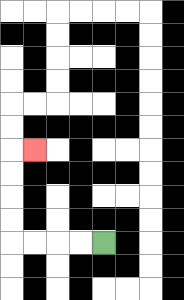{'start': '[4, 10]', 'end': '[1, 6]', 'path_directions': 'L,L,L,L,U,U,U,U,R', 'path_coordinates': '[[4, 10], [3, 10], [2, 10], [1, 10], [0, 10], [0, 9], [0, 8], [0, 7], [0, 6], [1, 6]]'}